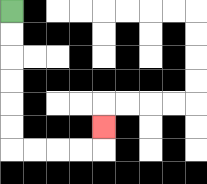{'start': '[0, 0]', 'end': '[4, 5]', 'path_directions': 'D,D,D,D,D,D,R,R,R,R,U', 'path_coordinates': '[[0, 0], [0, 1], [0, 2], [0, 3], [0, 4], [0, 5], [0, 6], [1, 6], [2, 6], [3, 6], [4, 6], [4, 5]]'}